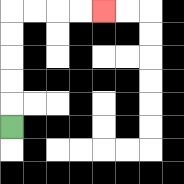{'start': '[0, 5]', 'end': '[4, 0]', 'path_directions': 'U,U,U,U,U,R,R,R,R', 'path_coordinates': '[[0, 5], [0, 4], [0, 3], [0, 2], [0, 1], [0, 0], [1, 0], [2, 0], [3, 0], [4, 0]]'}